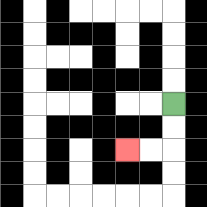{'start': '[7, 4]', 'end': '[5, 6]', 'path_directions': 'D,D,L,L', 'path_coordinates': '[[7, 4], [7, 5], [7, 6], [6, 6], [5, 6]]'}